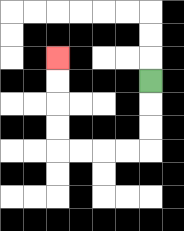{'start': '[6, 3]', 'end': '[2, 2]', 'path_directions': 'D,D,D,L,L,L,L,U,U,U,U', 'path_coordinates': '[[6, 3], [6, 4], [6, 5], [6, 6], [5, 6], [4, 6], [3, 6], [2, 6], [2, 5], [2, 4], [2, 3], [2, 2]]'}